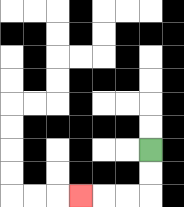{'start': '[6, 6]', 'end': '[3, 8]', 'path_directions': 'D,D,L,L,L', 'path_coordinates': '[[6, 6], [6, 7], [6, 8], [5, 8], [4, 8], [3, 8]]'}